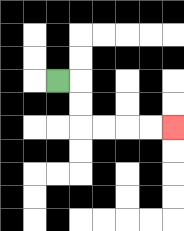{'start': '[2, 3]', 'end': '[7, 5]', 'path_directions': 'R,D,D,R,R,R,R', 'path_coordinates': '[[2, 3], [3, 3], [3, 4], [3, 5], [4, 5], [5, 5], [6, 5], [7, 5]]'}